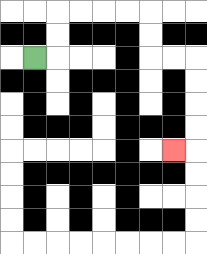{'start': '[1, 2]', 'end': '[7, 6]', 'path_directions': 'R,U,U,R,R,R,R,D,D,R,R,D,D,D,D,L', 'path_coordinates': '[[1, 2], [2, 2], [2, 1], [2, 0], [3, 0], [4, 0], [5, 0], [6, 0], [6, 1], [6, 2], [7, 2], [8, 2], [8, 3], [8, 4], [8, 5], [8, 6], [7, 6]]'}